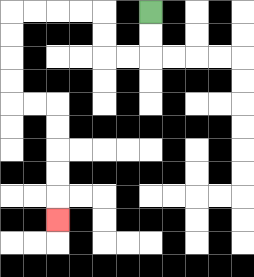{'start': '[6, 0]', 'end': '[2, 9]', 'path_directions': 'D,D,L,L,U,U,L,L,L,L,D,D,D,D,R,R,D,D,D,D,D', 'path_coordinates': '[[6, 0], [6, 1], [6, 2], [5, 2], [4, 2], [4, 1], [4, 0], [3, 0], [2, 0], [1, 0], [0, 0], [0, 1], [0, 2], [0, 3], [0, 4], [1, 4], [2, 4], [2, 5], [2, 6], [2, 7], [2, 8], [2, 9]]'}